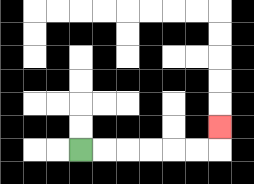{'start': '[3, 6]', 'end': '[9, 5]', 'path_directions': 'R,R,R,R,R,R,U', 'path_coordinates': '[[3, 6], [4, 6], [5, 6], [6, 6], [7, 6], [8, 6], [9, 6], [9, 5]]'}